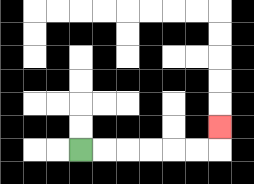{'start': '[3, 6]', 'end': '[9, 5]', 'path_directions': 'R,R,R,R,R,R,U', 'path_coordinates': '[[3, 6], [4, 6], [5, 6], [6, 6], [7, 6], [8, 6], [9, 6], [9, 5]]'}